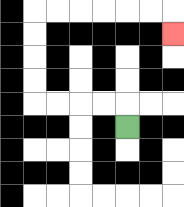{'start': '[5, 5]', 'end': '[7, 1]', 'path_directions': 'U,L,L,L,L,U,U,U,U,R,R,R,R,R,R,D', 'path_coordinates': '[[5, 5], [5, 4], [4, 4], [3, 4], [2, 4], [1, 4], [1, 3], [1, 2], [1, 1], [1, 0], [2, 0], [3, 0], [4, 0], [5, 0], [6, 0], [7, 0], [7, 1]]'}